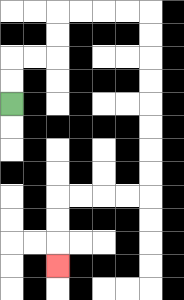{'start': '[0, 4]', 'end': '[2, 11]', 'path_directions': 'U,U,R,R,U,U,R,R,R,R,D,D,D,D,D,D,D,D,L,L,L,L,D,D,D', 'path_coordinates': '[[0, 4], [0, 3], [0, 2], [1, 2], [2, 2], [2, 1], [2, 0], [3, 0], [4, 0], [5, 0], [6, 0], [6, 1], [6, 2], [6, 3], [6, 4], [6, 5], [6, 6], [6, 7], [6, 8], [5, 8], [4, 8], [3, 8], [2, 8], [2, 9], [2, 10], [2, 11]]'}